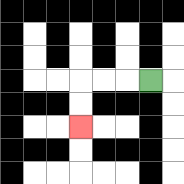{'start': '[6, 3]', 'end': '[3, 5]', 'path_directions': 'L,L,L,D,D', 'path_coordinates': '[[6, 3], [5, 3], [4, 3], [3, 3], [3, 4], [3, 5]]'}